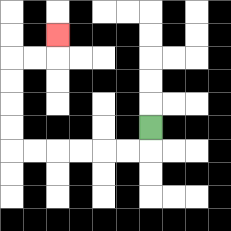{'start': '[6, 5]', 'end': '[2, 1]', 'path_directions': 'D,L,L,L,L,L,L,U,U,U,U,R,R,U', 'path_coordinates': '[[6, 5], [6, 6], [5, 6], [4, 6], [3, 6], [2, 6], [1, 6], [0, 6], [0, 5], [0, 4], [0, 3], [0, 2], [1, 2], [2, 2], [2, 1]]'}